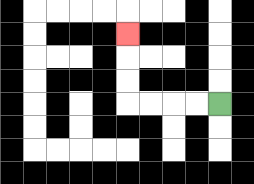{'start': '[9, 4]', 'end': '[5, 1]', 'path_directions': 'L,L,L,L,U,U,U', 'path_coordinates': '[[9, 4], [8, 4], [7, 4], [6, 4], [5, 4], [5, 3], [5, 2], [5, 1]]'}